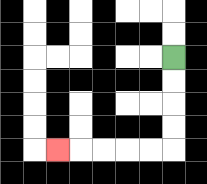{'start': '[7, 2]', 'end': '[2, 6]', 'path_directions': 'D,D,D,D,L,L,L,L,L', 'path_coordinates': '[[7, 2], [7, 3], [7, 4], [7, 5], [7, 6], [6, 6], [5, 6], [4, 6], [3, 6], [2, 6]]'}